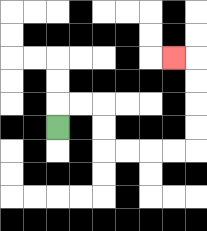{'start': '[2, 5]', 'end': '[7, 2]', 'path_directions': 'U,R,R,D,D,R,R,R,R,U,U,U,U,L', 'path_coordinates': '[[2, 5], [2, 4], [3, 4], [4, 4], [4, 5], [4, 6], [5, 6], [6, 6], [7, 6], [8, 6], [8, 5], [8, 4], [8, 3], [8, 2], [7, 2]]'}